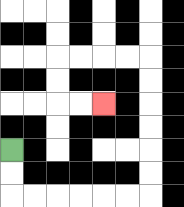{'start': '[0, 6]', 'end': '[4, 4]', 'path_directions': 'D,D,R,R,R,R,R,R,U,U,U,U,U,U,L,L,L,L,D,D,R,R', 'path_coordinates': '[[0, 6], [0, 7], [0, 8], [1, 8], [2, 8], [3, 8], [4, 8], [5, 8], [6, 8], [6, 7], [6, 6], [6, 5], [6, 4], [6, 3], [6, 2], [5, 2], [4, 2], [3, 2], [2, 2], [2, 3], [2, 4], [3, 4], [4, 4]]'}